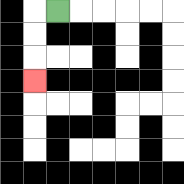{'start': '[2, 0]', 'end': '[1, 3]', 'path_directions': 'L,D,D,D', 'path_coordinates': '[[2, 0], [1, 0], [1, 1], [1, 2], [1, 3]]'}